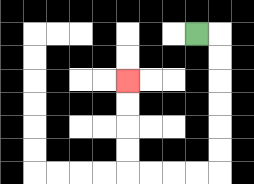{'start': '[8, 1]', 'end': '[5, 3]', 'path_directions': 'R,D,D,D,D,D,D,L,L,L,L,U,U,U,U', 'path_coordinates': '[[8, 1], [9, 1], [9, 2], [9, 3], [9, 4], [9, 5], [9, 6], [9, 7], [8, 7], [7, 7], [6, 7], [5, 7], [5, 6], [5, 5], [5, 4], [5, 3]]'}